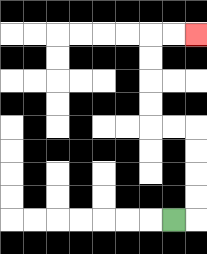{'start': '[7, 9]', 'end': '[8, 1]', 'path_directions': 'R,U,U,U,U,L,L,U,U,U,U,R,R', 'path_coordinates': '[[7, 9], [8, 9], [8, 8], [8, 7], [8, 6], [8, 5], [7, 5], [6, 5], [6, 4], [6, 3], [6, 2], [6, 1], [7, 1], [8, 1]]'}